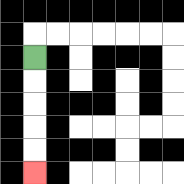{'start': '[1, 2]', 'end': '[1, 7]', 'path_directions': 'D,D,D,D,D', 'path_coordinates': '[[1, 2], [1, 3], [1, 4], [1, 5], [1, 6], [1, 7]]'}